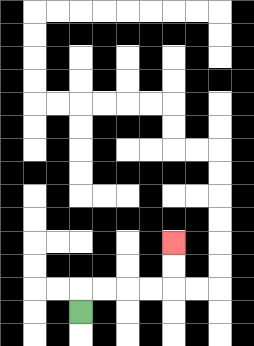{'start': '[3, 13]', 'end': '[7, 10]', 'path_directions': 'U,R,R,R,R,U,U', 'path_coordinates': '[[3, 13], [3, 12], [4, 12], [5, 12], [6, 12], [7, 12], [7, 11], [7, 10]]'}